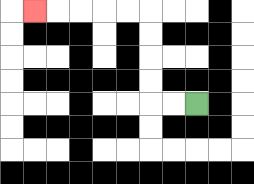{'start': '[8, 4]', 'end': '[1, 0]', 'path_directions': 'L,L,U,U,U,U,L,L,L,L,L', 'path_coordinates': '[[8, 4], [7, 4], [6, 4], [6, 3], [6, 2], [6, 1], [6, 0], [5, 0], [4, 0], [3, 0], [2, 0], [1, 0]]'}